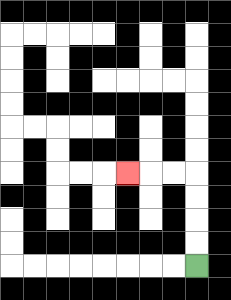{'start': '[8, 11]', 'end': '[5, 7]', 'path_directions': 'U,U,U,U,L,L,L', 'path_coordinates': '[[8, 11], [8, 10], [8, 9], [8, 8], [8, 7], [7, 7], [6, 7], [5, 7]]'}